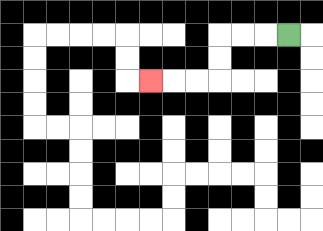{'start': '[12, 1]', 'end': '[6, 3]', 'path_directions': 'L,L,L,D,D,L,L,L', 'path_coordinates': '[[12, 1], [11, 1], [10, 1], [9, 1], [9, 2], [9, 3], [8, 3], [7, 3], [6, 3]]'}